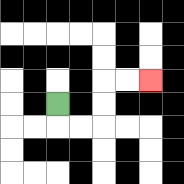{'start': '[2, 4]', 'end': '[6, 3]', 'path_directions': 'D,R,R,U,U,R,R', 'path_coordinates': '[[2, 4], [2, 5], [3, 5], [4, 5], [4, 4], [4, 3], [5, 3], [6, 3]]'}